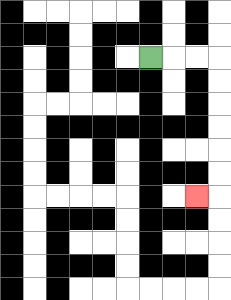{'start': '[6, 2]', 'end': '[8, 8]', 'path_directions': 'R,R,R,D,D,D,D,D,D,L', 'path_coordinates': '[[6, 2], [7, 2], [8, 2], [9, 2], [9, 3], [9, 4], [9, 5], [9, 6], [9, 7], [9, 8], [8, 8]]'}